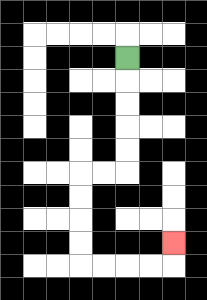{'start': '[5, 2]', 'end': '[7, 10]', 'path_directions': 'D,D,D,D,D,L,L,D,D,D,D,R,R,R,R,U', 'path_coordinates': '[[5, 2], [5, 3], [5, 4], [5, 5], [5, 6], [5, 7], [4, 7], [3, 7], [3, 8], [3, 9], [3, 10], [3, 11], [4, 11], [5, 11], [6, 11], [7, 11], [7, 10]]'}